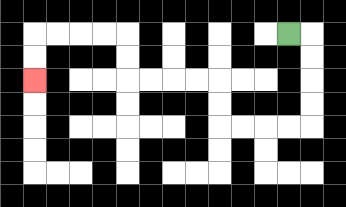{'start': '[12, 1]', 'end': '[1, 3]', 'path_directions': 'R,D,D,D,D,L,L,L,L,U,U,L,L,L,L,U,U,L,L,L,L,D,D', 'path_coordinates': '[[12, 1], [13, 1], [13, 2], [13, 3], [13, 4], [13, 5], [12, 5], [11, 5], [10, 5], [9, 5], [9, 4], [9, 3], [8, 3], [7, 3], [6, 3], [5, 3], [5, 2], [5, 1], [4, 1], [3, 1], [2, 1], [1, 1], [1, 2], [1, 3]]'}